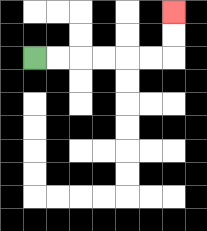{'start': '[1, 2]', 'end': '[7, 0]', 'path_directions': 'R,R,R,R,R,R,U,U', 'path_coordinates': '[[1, 2], [2, 2], [3, 2], [4, 2], [5, 2], [6, 2], [7, 2], [7, 1], [7, 0]]'}